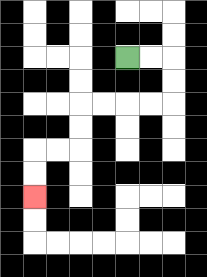{'start': '[5, 2]', 'end': '[1, 8]', 'path_directions': 'R,R,D,D,L,L,L,L,D,D,L,L,D,D', 'path_coordinates': '[[5, 2], [6, 2], [7, 2], [7, 3], [7, 4], [6, 4], [5, 4], [4, 4], [3, 4], [3, 5], [3, 6], [2, 6], [1, 6], [1, 7], [1, 8]]'}